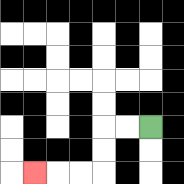{'start': '[6, 5]', 'end': '[1, 7]', 'path_directions': 'L,L,D,D,L,L,L', 'path_coordinates': '[[6, 5], [5, 5], [4, 5], [4, 6], [4, 7], [3, 7], [2, 7], [1, 7]]'}